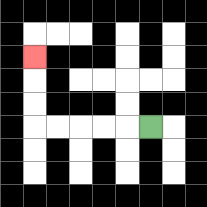{'start': '[6, 5]', 'end': '[1, 2]', 'path_directions': 'L,L,L,L,L,U,U,U', 'path_coordinates': '[[6, 5], [5, 5], [4, 5], [3, 5], [2, 5], [1, 5], [1, 4], [1, 3], [1, 2]]'}